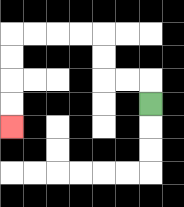{'start': '[6, 4]', 'end': '[0, 5]', 'path_directions': 'U,L,L,U,U,L,L,L,L,D,D,D,D', 'path_coordinates': '[[6, 4], [6, 3], [5, 3], [4, 3], [4, 2], [4, 1], [3, 1], [2, 1], [1, 1], [0, 1], [0, 2], [0, 3], [0, 4], [0, 5]]'}